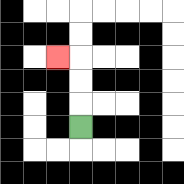{'start': '[3, 5]', 'end': '[2, 2]', 'path_directions': 'U,U,U,L', 'path_coordinates': '[[3, 5], [3, 4], [3, 3], [3, 2], [2, 2]]'}